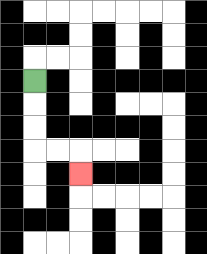{'start': '[1, 3]', 'end': '[3, 7]', 'path_directions': 'D,D,D,R,R,D', 'path_coordinates': '[[1, 3], [1, 4], [1, 5], [1, 6], [2, 6], [3, 6], [3, 7]]'}